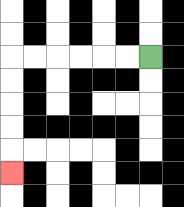{'start': '[6, 2]', 'end': '[0, 7]', 'path_directions': 'L,L,L,L,L,L,D,D,D,D,D', 'path_coordinates': '[[6, 2], [5, 2], [4, 2], [3, 2], [2, 2], [1, 2], [0, 2], [0, 3], [0, 4], [0, 5], [0, 6], [0, 7]]'}